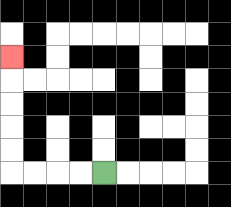{'start': '[4, 7]', 'end': '[0, 2]', 'path_directions': 'L,L,L,L,U,U,U,U,U', 'path_coordinates': '[[4, 7], [3, 7], [2, 7], [1, 7], [0, 7], [0, 6], [0, 5], [0, 4], [0, 3], [0, 2]]'}